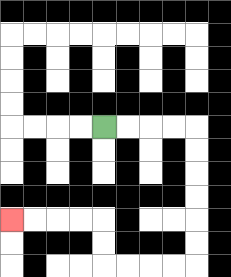{'start': '[4, 5]', 'end': '[0, 9]', 'path_directions': 'R,R,R,R,D,D,D,D,D,D,L,L,L,L,U,U,L,L,L,L', 'path_coordinates': '[[4, 5], [5, 5], [6, 5], [7, 5], [8, 5], [8, 6], [8, 7], [8, 8], [8, 9], [8, 10], [8, 11], [7, 11], [6, 11], [5, 11], [4, 11], [4, 10], [4, 9], [3, 9], [2, 9], [1, 9], [0, 9]]'}